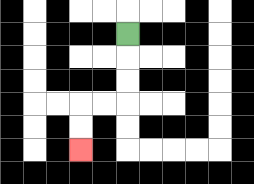{'start': '[5, 1]', 'end': '[3, 6]', 'path_directions': 'D,D,D,L,L,D,D', 'path_coordinates': '[[5, 1], [5, 2], [5, 3], [5, 4], [4, 4], [3, 4], [3, 5], [3, 6]]'}